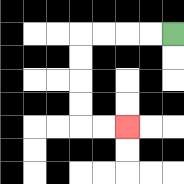{'start': '[7, 1]', 'end': '[5, 5]', 'path_directions': 'L,L,L,L,D,D,D,D,R,R', 'path_coordinates': '[[7, 1], [6, 1], [5, 1], [4, 1], [3, 1], [3, 2], [3, 3], [3, 4], [3, 5], [4, 5], [5, 5]]'}